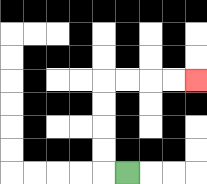{'start': '[5, 7]', 'end': '[8, 3]', 'path_directions': 'L,U,U,U,U,R,R,R,R', 'path_coordinates': '[[5, 7], [4, 7], [4, 6], [4, 5], [4, 4], [4, 3], [5, 3], [6, 3], [7, 3], [8, 3]]'}